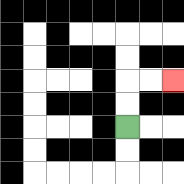{'start': '[5, 5]', 'end': '[7, 3]', 'path_directions': 'U,U,R,R', 'path_coordinates': '[[5, 5], [5, 4], [5, 3], [6, 3], [7, 3]]'}